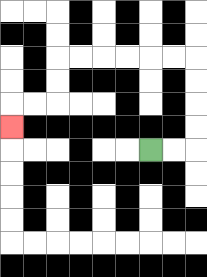{'start': '[6, 6]', 'end': '[0, 5]', 'path_directions': 'R,R,U,U,U,U,L,L,L,L,L,L,D,D,L,L,D', 'path_coordinates': '[[6, 6], [7, 6], [8, 6], [8, 5], [8, 4], [8, 3], [8, 2], [7, 2], [6, 2], [5, 2], [4, 2], [3, 2], [2, 2], [2, 3], [2, 4], [1, 4], [0, 4], [0, 5]]'}